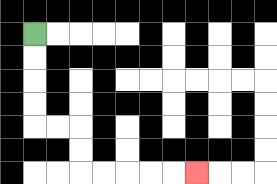{'start': '[1, 1]', 'end': '[8, 7]', 'path_directions': 'D,D,D,D,R,R,D,D,R,R,R,R,R', 'path_coordinates': '[[1, 1], [1, 2], [1, 3], [1, 4], [1, 5], [2, 5], [3, 5], [3, 6], [3, 7], [4, 7], [5, 7], [6, 7], [7, 7], [8, 7]]'}